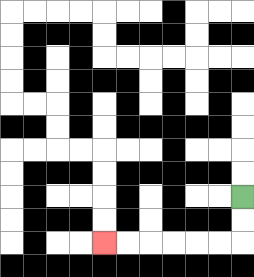{'start': '[10, 8]', 'end': '[4, 10]', 'path_directions': 'D,D,L,L,L,L,L,L', 'path_coordinates': '[[10, 8], [10, 9], [10, 10], [9, 10], [8, 10], [7, 10], [6, 10], [5, 10], [4, 10]]'}